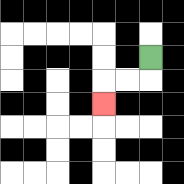{'start': '[6, 2]', 'end': '[4, 4]', 'path_directions': 'D,L,L,D', 'path_coordinates': '[[6, 2], [6, 3], [5, 3], [4, 3], [4, 4]]'}